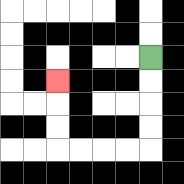{'start': '[6, 2]', 'end': '[2, 3]', 'path_directions': 'D,D,D,D,L,L,L,L,U,U,U', 'path_coordinates': '[[6, 2], [6, 3], [6, 4], [6, 5], [6, 6], [5, 6], [4, 6], [3, 6], [2, 6], [2, 5], [2, 4], [2, 3]]'}